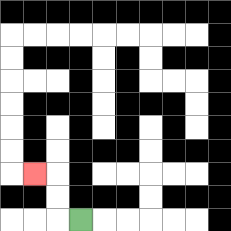{'start': '[3, 9]', 'end': '[1, 7]', 'path_directions': 'L,U,U,L', 'path_coordinates': '[[3, 9], [2, 9], [2, 8], [2, 7], [1, 7]]'}